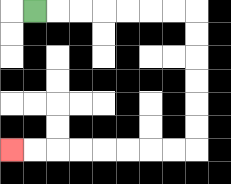{'start': '[1, 0]', 'end': '[0, 6]', 'path_directions': 'R,R,R,R,R,R,R,D,D,D,D,D,D,L,L,L,L,L,L,L,L', 'path_coordinates': '[[1, 0], [2, 0], [3, 0], [4, 0], [5, 0], [6, 0], [7, 0], [8, 0], [8, 1], [8, 2], [8, 3], [8, 4], [8, 5], [8, 6], [7, 6], [6, 6], [5, 6], [4, 6], [3, 6], [2, 6], [1, 6], [0, 6]]'}